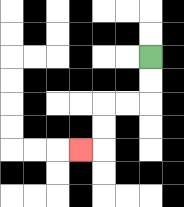{'start': '[6, 2]', 'end': '[3, 6]', 'path_directions': 'D,D,L,L,D,D,L', 'path_coordinates': '[[6, 2], [6, 3], [6, 4], [5, 4], [4, 4], [4, 5], [4, 6], [3, 6]]'}